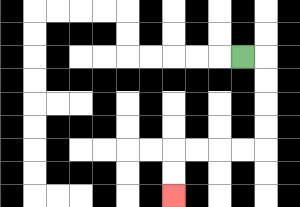{'start': '[10, 2]', 'end': '[7, 8]', 'path_directions': 'R,D,D,D,D,L,L,L,L,D,D', 'path_coordinates': '[[10, 2], [11, 2], [11, 3], [11, 4], [11, 5], [11, 6], [10, 6], [9, 6], [8, 6], [7, 6], [7, 7], [7, 8]]'}